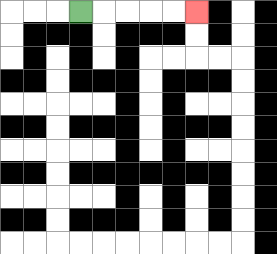{'start': '[3, 0]', 'end': '[8, 0]', 'path_directions': 'R,R,R,R,R', 'path_coordinates': '[[3, 0], [4, 0], [5, 0], [6, 0], [7, 0], [8, 0]]'}